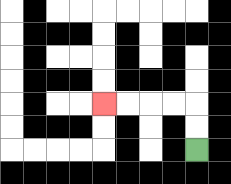{'start': '[8, 6]', 'end': '[4, 4]', 'path_directions': 'U,U,L,L,L,L', 'path_coordinates': '[[8, 6], [8, 5], [8, 4], [7, 4], [6, 4], [5, 4], [4, 4]]'}